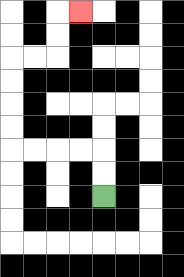{'start': '[4, 8]', 'end': '[3, 0]', 'path_directions': 'U,U,L,L,L,L,U,U,U,U,R,R,U,U,R', 'path_coordinates': '[[4, 8], [4, 7], [4, 6], [3, 6], [2, 6], [1, 6], [0, 6], [0, 5], [0, 4], [0, 3], [0, 2], [1, 2], [2, 2], [2, 1], [2, 0], [3, 0]]'}